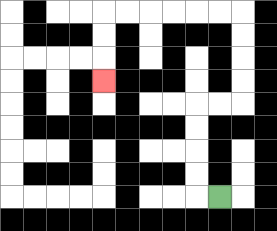{'start': '[9, 8]', 'end': '[4, 3]', 'path_directions': 'L,U,U,U,U,R,R,U,U,U,U,L,L,L,L,L,L,D,D,D', 'path_coordinates': '[[9, 8], [8, 8], [8, 7], [8, 6], [8, 5], [8, 4], [9, 4], [10, 4], [10, 3], [10, 2], [10, 1], [10, 0], [9, 0], [8, 0], [7, 0], [6, 0], [5, 0], [4, 0], [4, 1], [4, 2], [4, 3]]'}